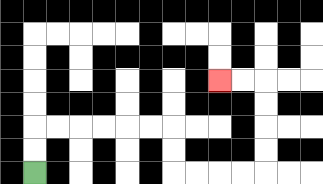{'start': '[1, 7]', 'end': '[9, 3]', 'path_directions': 'U,U,R,R,R,R,R,R,D,D,R,R,R,R,U,U,U,U,L,L', 'path_coordinates': '[[1, 7], [1, 6], [1, 5], [2, 5], [3, 5], [4, 5], [5, 5], [6, 5], [7, 5], [7, 6], [7, 7], [8, 7], [9, 7], [10, 7], [11, 7], [11, 6], [11, 5], [11, 4], [11, 3], [10, 3], [9, 3]]'}